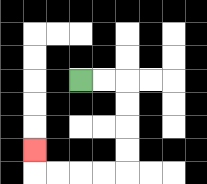{'start': '[3, 3]', 'end': '[1, 6]', 'path_directions': 'R,R,D,D,D,D,L,L,L,L,U', 'path_coordinates': '[[3, 3], [4, 3], [5, 3], [5, 4], [5, 5], [5, 6], [5, 7], [4, 7], [3, 7], [2, 7], [1, 7], [1, 6]]'}